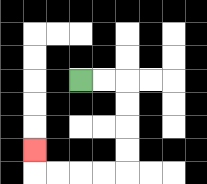{'start': '[3, 3]', 'end': '[1, 6]', 'path_directions': 'R,R,D,D,D,D,L,L,L,L,U', 'path_coordinates': '[[3, 3], [4, 3], [5, 3], [5, 4], [5, 5], [5, 6], [5, 7], [4, 7], [3, 7], [2, 7], [1, 7], [1, 6]]'}